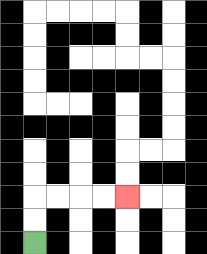{'start': '[1, 10]', 'end': '[5, 8]', 'path_directions': 'U,U,R,R,R,R', 'path_coordinates': '[[1, 10], [1, 9], [1, 8], [2, 8], [3, 8], [4, 8], [5, 8]]'}